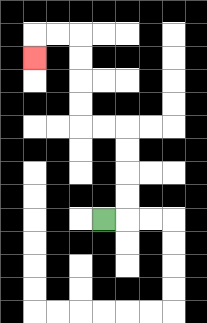{'start': '[4, 9]', 'end': '[1, 2]', 'path_directions': 'R,U,U,U,U,L,L,U,U,U,U,L,L,D', 'path_coordinates': '[[4, 9], [5, 9], [5, 8], [5, 7], [5, 6], [5, 5], [4, 5], [3, 5], [3, 4], [3, 3], [3, 2], [3, 1], [2, 1], [1, 1], [1, 2]]'}